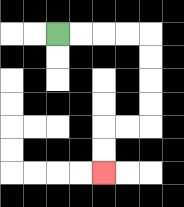{'start': '[2, 1]', 'end': '[4, 7]', 'path_directions': 'R,R,R,R,D,D,D,D,L,L,D,D', 'path_coordinates': '[[2, 1], [3, 1], [4, 1], [5, 1], [6, 1], [6, 2], [6, 3], [6, 4], [6, 5], [5, 5], [4, 5], [4, 6], [4, 7]]'}